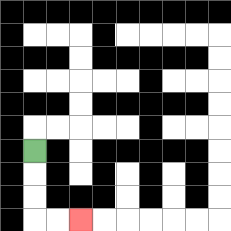{'start': '[1, 6]', 'end': '[3, 9]', 'path_directions': 'D,D,D,R,R', 'path_coordinates': '[[1, 6], [1, 7], [1, 8], [1, 9], [2, 9], [3, 9]]'}